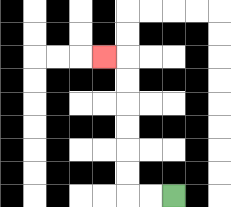{'start': '[7, 8]', 'end': '[4, 2]', 'path_directions': 'L,L,U,U,U,U,U,U,L', 'path_coordinates': '[[7, 8], [6, 8], [5, 8], [5, 7], [5, 6], [5, 5], [5, 4], [5, 3], [5, 2], [4, 2]]'}